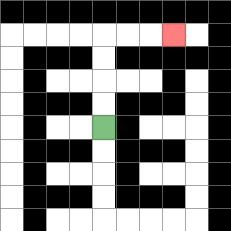{'start': '[4, 5]', 'end': '[7, 1]', 'path_directions': 'U,U,U,U,R,R,R', 'path_coordinates': '[[4, 5], [4, 4], [4, 3], [4, 2], [4, 1], [5, 1], [6, 1], [7, 1]]'}